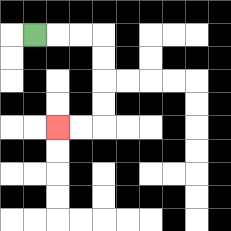{'start': '[1, 1]', 'end': '[2, 5]', 'path_directions': 'R,R,R,D,D,D,D,L,L', 'path_coordinates': '[[1, 1], [2, 1], [3, 1], [4, 1], [4, 2], [4, 3], [4, 4], [4, 5], [3, 5], [2, 5]]'}